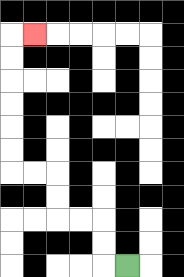{'start': '[5, 11]', 'end': '[1, 1]', 'path_directions': 'L,U,U,L,L,U,U,L,L,U,U,U,U,U,U,R', 'path_coordinates': '[[5, 11], [4, 11], [4, 10], [4, 9], [3, 9], [2, 9], [2, 8], [2, 7], [1, 7], [0, 7], [0, 6], [0, 5], [0, 4], [0, 3], [0, 2], [0, 1], [1, 1]]'}